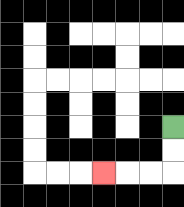{'start': '[7, 5]', 'end': '[4, 7]', 'path_directions': 'D,D,L,L,L', 'path_coordinates': '[[7, 5], [7, 6], [7, 7], [6, 7], [5, 7], [4, 7]]'}